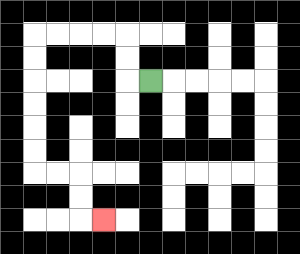{'start': '[6, 3]', 'end': '[4, 9]', 'path_directions': 'L,U,U,L,L,L,L,D,D,D,D,D,D,R,R,D,D,R', 'path_coordinates': '[[6, 3], [5, 3], [5, 2], [5, 1], [4, 1], [3, 1], [2, 1], [1, 1], [1, 2], [1, 3], [1, 4], [1, 5], [1, 6], [1, 7], [2, 7], [3, 7], [3, 8], [3, 9], [4, 9]]'}